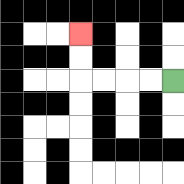{'start': '[7, 3]', 'end': '[3, 1]', 'path_directions': 'L,L,L,L,U,U', 'path_coordinates': '[[7, 3], [6, 3], [5, 3], [4, 3], [3, 3], [3, 2], [3, 1]]'}